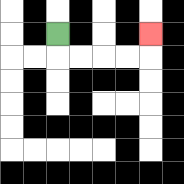{'start': '[2, 1]', 'end': '[6, 1]', 'path_directions': 'D,R,R,R,R,U', 'path_coordinates': '[[2, 1], [2, 2], [3, 2], [4, 2], [5, 2], [6, 2], [6, 1]]'}